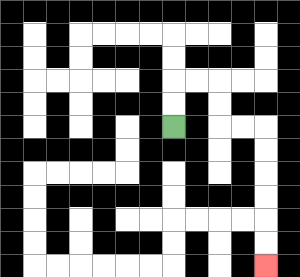{'start': '[7, 5]', 'end': '[11, 11]', 'path_directions': 'U,U,R,R,D,D,R,R,D,D,D,D,D,D', 'path_coordinates': '[[7, 5], [7, 4], [7, 3], [8, 3], [9, 3], [9, 4], [9, 5], [10, 5], [11, 5], [11, 6], [11, 7], [11, 8], [11, 9], [11, 10], [11, 11]]'}